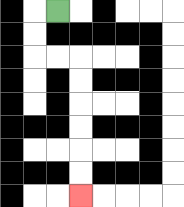{'start': '[2, 0]', 'end': '[3, 8]', 'path_directions': 'L,D,D,R,R,D,D,D,D,D,D', 'path_coordinates': '[[2, 0], [1, 0], [1, 1], [1, 2], [2, 2], [3, 2], [3, 3], [3, 4], [3, 5], [3, 6], [3, 7], [3, 8]]'}